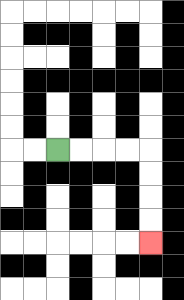{'start': '[2, 6]', 'end': '[6, 10]', 'path_directions': 'R,R,R,R,D,D,D,D', 'path_coordinates': '[[2, 6], [3, 6], [4, 6], [5, 6], [6, 6], [6, 7], [6, 8], [6, 9], [6, 10]]'}